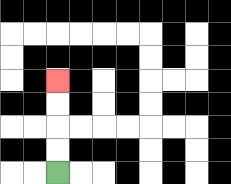{'start': '[2, 7]', 'end': '[2, 3]', 'path_directions': 'U,U,U,U', 'path_coordinates': '[[2, 7], [2, 6], [2, 5], [2, 4], [2, 3]]'}